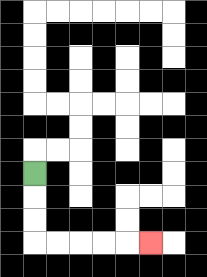{'start': '[1, 7]', 'end': '[6, 10]', 'path_directions': 'D,D,D,R,R,R,R,R', 'path_coordinates': '[[1, 7], [1, 8], [1, 9], [1, 10], [2, 10], [3, 10], [4, 10], [5, 10], [6, 10]]'}